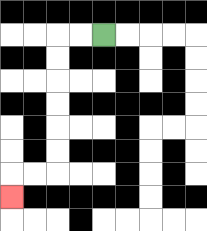{'start': '[4, 1]', 'end': '[0, 8]', 'path_directions': 'L,L,D,D,D,D,D,D,L,L,D', 'path_coordinates': '[[4, 1], [3, 1], [2, 1], [2, 2], [2, 3], [2, 4], [2, 5], [2, 6], [2, 7], [1, 7], [0, 7], [0, 8]]'}